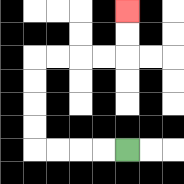{'start': '[5, 6]', 'end': '[5, 0]', 'path_directions': 'L,L,L,L,U,U,U,U,R,R,R,R,U,U', 'path_coordinates': '[[5, 6], [4, 6], [3, 6], [2, 6], [1, 6], [1, 5], [1, 4], [1, 3], [1, 2], [2, 2], [3, 2], [4, 2], [5, 2], [5, 1], [5, 0]]'}